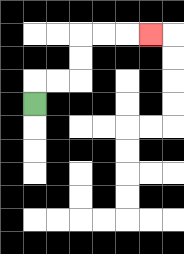{'start': '[1, 4]', 'end': '[6, 1]', 'path_directions': 'U,R,R,U,U,R,R,R', 'path_coordinates': '[[1, 4], [1, 3], [2, 3], [3, 3], [3, 2], [3, 1], [4, 1], [5, 1], [6, 1]]'}